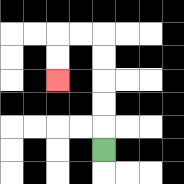{'start': '[4, 6]', 'end': '[2, 3]', 'path_directions': 'U,U,U,U,U,L,L,D,D', 'path_coordinates': '[[4, 6], [4, 5], [4, 4], [4, 3], [4, 2], [4, 1], [3, 1], [2, 1], [2, 2], [2, 3]]'}